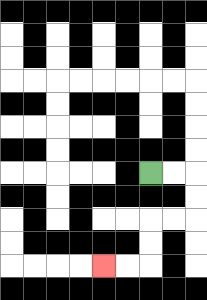{'start': '[6, 7]', 'end': '[4, 11]', 'path_directions': 'R,R,D,D,L,L,D,D,L,L', 'path_coordinates': '[[6, 7], [7, 7], [8, 7], [8, 8], [8, 9], [7, 9], [6, 9], [6, 10], [6, 11], [5, 11], [4, 11]]'}